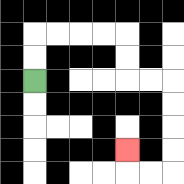{'start': '[1, 3]', 'end': '[5, 6]', 'path_directions': 'U,U,R,R,R,R,D,D,R,R,D,D,D,D,L,L,U', 'path_coordinates': '[[1, 3], [1, 2], [1, 1], [2, 1], [3, 1], [4, 1], [5, 1], [5, 2], [5, 3], [6, 3], [7, 3], [7, 4], [7, 5], [7, 6], [7, 7], [6, 7], [5, 7], [5, 6]]'}